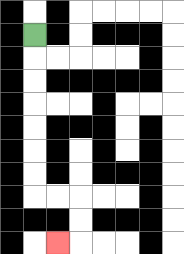{'start': '[1, 1]', 'end': '[2, 10]', 'path_directions': 'D,D,D,D,D,D,D,R,R,D,D,L', 'path_coordinates': '[[1, 1], [1, 2], [1, 3], [1, 4], [1, 5], [1, 6], [1, 7], [1, 8], [2, 8], [3, 8], [3, 9], [3, 10], [2, 10]]'}